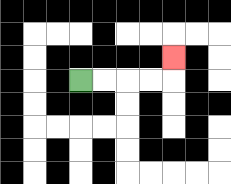{'start': '[3, 3]', 'end': '[7, 2]', 'path_directions': 'R,R,R,R,U', 'path_coordinates': '[[3, 3], [4, 3], [5, 3], [6, 3], [7, 3], [7, 2]]'}